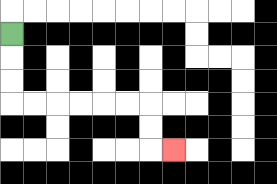{'start': '[0, 1]', 'end': '[7, 6]', 'path_directions': 'D,D,D,R,R,R,R,R,R,D,D,R', 'path_coordinates': '[[0, 1], [0, 2], [0, 3], [0, 4], [1, 4], [2, 4], [3, 4], [4, 4], [5, 4], [6, 4], [6, 5], [6, 6], [7, 6]]'}